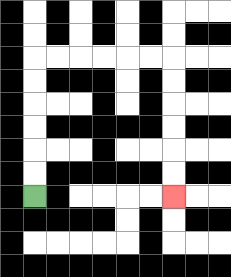{'start': '[1, 8]', 'end': '[7, 8]', 'path_directions': 'U,U,U,U,U,U,R,R,R,R,R,R,D,D,D,D,D,D', 'path_coordinates': '[[1, 8], [1, 7], [1, 6], [1, 5], [1, 4], [1, 3], [1, 2], [2, 2], [3, 2], [4, 2], [5, 2], [6, 2], [7, 2], [7, 3], [7, 4], [7, 5], [7, 6], [7, 7], [7, 8]]'}